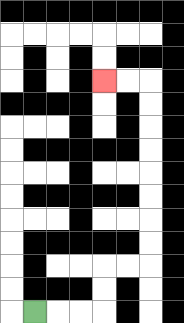{'start': '[1, 13]', 'end': '[4, 3]', 'path_directions': 'R,R,R,U,U,R,R,U,U,U,U,U,U,U,U,L,L', 'path_coordinates': '[[1, 13], [2, 13], [3, 13], [4, 13], [4, 12], [4, 11], [5, 11], [6, 11], [6, 10], [6, 9], [6, 8], [6, 7], [6, 6], [6, 5], [6, 4], [6, 3], [5, 3], [4, 3]]'}